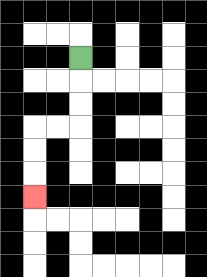{'start': '[3, 2]', 'end': '[1, 8]', 'path_directions': 'D,D,D,L,L,D,D,D', 'path_coordinates': '[[3, 2], [3, 3], [3, 4], [3, 5], [2, 5], [1, 5], [1, 6], [1, 7], [1, 8]]'}